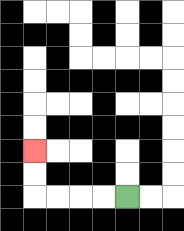{'start': '[5, 8]', 'end': '[1, 6]', 'path_directions': 'L,L,L,L,U,U', 'path_coordinates': '[[5, 8], [4, 8], [3, 8], [2, 8], [1, 8], [1, 7], [1, 6]]'}